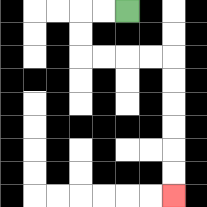{'start': '[5, 0]', 'end': '[7, 8]', 'path_directions': 'L,L,D,D,R,R,R,R,D,D,D,D,D,D', 'path_coordinates': '[[5, 0], [4, 0], [3, 0], [3, 1], [3, 2], [4, 2], [5, 2], [6, 2], [7, 2], [7, 3], [7, 4], [7, 5], [7, 6], [7, 7], [7, 8]]'}